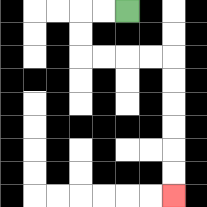{'start': '[5, 0]', 'end': '[7, 8]', 'path_directions': 'L,L,D,D,R,R,R,R,D,D,D,D,D,D', 'path_coordinates': '[[5, 0], [4, 0], [3, 0], [3, 1], [3, 2], [4, 2], [5, 2], [6, 2], [7, 2], [7, 3], [7, 4], [7, 5], [7, 6], [7, 7], [7, 8]]'}